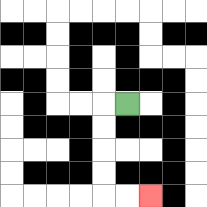{'start': '[5, 4]', 'end': '[6, 8]', 'path_directions': 'L,D,D,D,D,R,R', 'path_coordinates': '[[5, 4], [4, 4], [4, 5], [4, 6], [4, 7], [4, 8], [5, 8], [6, 8]]'}